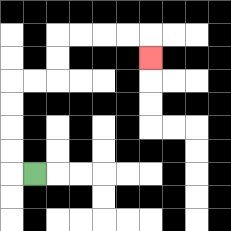{'start': '[1, 7]', 'end': '[6, 2]', 'path_directions': 'L,U,U,U,U,R,R,U,U,R,R,R,R,D', 'path_coordinates': '[[1, 7], [0, 7], [0, 6], [0, 5], [0, 4], [0, 3], [1, 3], [2, 3], [2, 2], [2, 1], [3, 1], [4, 1], [5, 1], [6, 1], [6, 2]]'}